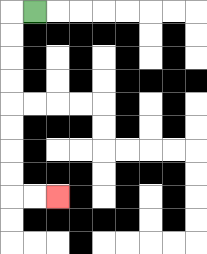{'start': '[1, 0]', 'end': '[2, 8]', 'path_directions': 'L,D,D,D,D,D,D,D,D,R,R', 'path_coordinates': '[[1, 0], [0, 0], [0, 1], [0, 2], [0, 3], [0, 4], [0, 5], [0, 6], [0, 7], [0, 8], [1, 8], [2, 8]]'}